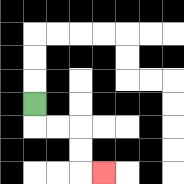{'start': '[1, 4]', 'end': '[4, 7]', 'path_directions': 'D,R,R,D,D,R', 'path_coordinates': '[[1, 4], [1, 5], [2, 5], [3, 5], [3, 6], [3, 7], [4, 7]]'}